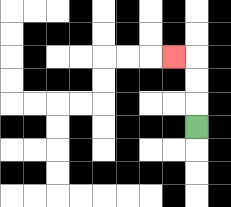{'start': '[8, 5]', 'end': '[7, 2]', 'path_directions': 'U,U,U,L', 'path_coordinates': '[[8, 5], [8, 4], [8, 3], [8, 2], [7, 2]]'}